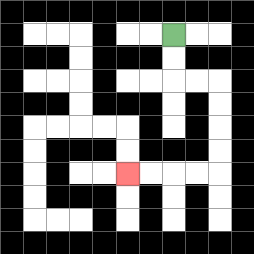{'start': '[7, 1]', 'end': '[5, 7]', 'path_directions': 'D,D,R,R,D,D,D,D,L,L,L,L', 'path_coordinates': '[[7, 1], [7, 2], [7, 3], [8, 3], [9, 3], [9, 4], [9, 5], [9, 6], [9, 7], [8, 7], [7, 7], [6, 7], [5, 7]]'}